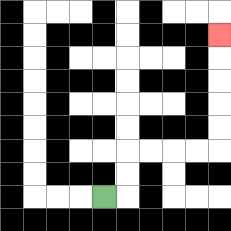{'start': '[4, 8]', 'end': '[9, 1]', 'path_directions': 'R,U,U,R,R,R,R,U,U,U,U,U', 'path_coordinates': '[[4, 8], [5, 8], [5, 7], [5, 6], [6, 6], [7, 6], [8, 6], [9, 6], [9, 5], [9, 4], [9, 3], [9, 2], [9, 1]]'}